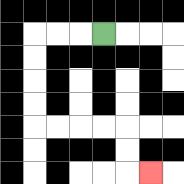{'start': '[4, 1]', 'end': '[6, 7]', 'path_directions': 'L,L,L,D,D,D,D,R,R,R,R,D,D,R', 'path_coordinates': '[[4, 1], [3, 1], [2, 1], [1, 1], [1, 2], [1, 3], [1, 4], [1, 5], [2, 5], [3, 5], [4, 5], [5, 5], [5, 6], [5, 7], [6, 7]]'}